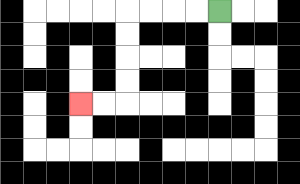{'start': '[9, 0]', 'end': '[3, 4]', 'path_directions': 'L,L,L,L,D,D,D,D,L,L', 'path_coordinates': '[[9, 0], [8, 0], [7, 0], [6, 0], [5, 0], [5, 1], [5, 2], [5, 3], [5, 4], [4, 4], [3, 4]]'}